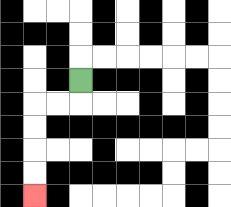{'start': '[3, 3]', 'end': '[1, 8]', 'path_directions': 'D,L,L,D,D,D,D', 'path_coordinates': '[[3, 3], [3, 4], [2, 4], [1, 4], [1, 5], [1, 6], [1, 7], [1, 8]]'}